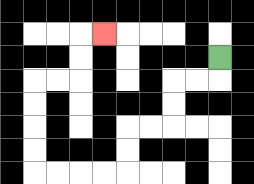{'start': '[9, 2]', 'end': '[4, 1]', 'path_directions': 'D,L,L,D,D,L,L,D,D,L,L,L,L,U,U,U,U,R,R,U,U,R', 'path_coordinates': '[[9, 2], [9, 3], [8, 3], [7, 3], [7, 4], [7, 5], [6, 5], [5, 5], [5, 6], [5, 7], [4, 7], [3, 7], [2, 7], [1, 7], [1, 6], [1, 5], [1, 4], [1, 3], [2, 3], [3, 3], [3, 2], [3, 1], [4, 1]]'}